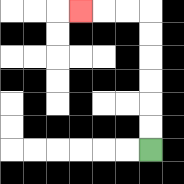{'start': '[6, 6]', 'end': '[3, 0]', 'path_directions': 'U,U,U,U,U,U,L,L,L', 'path_coordinates': '[[6, 6], [6, 5], [6, 4], [6, 3], [6, 2], [6, 1], [6, 0], [5, 0], [4, 0], [3, 0]]'}